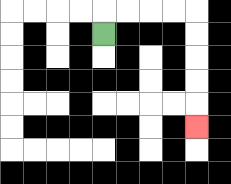{'start': '[4, 1]', 'end': '[8, 5]', 'path_directions': 'U,R,R,R,R,D,D,D,D,D', 'path_coordinates': '[[4, 1], [4, 0], [5, 0], [6, 0], [7, 0], [8, 0], [8, 1], [8, 2], [8, 3], [8, 4], [8, 5]]'}